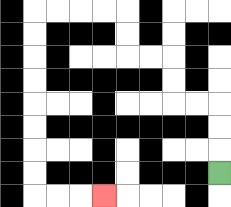{'start': '[9, 7]', 'end': '[4, 8]', 'path_directions': 'U,U,U,L,L,U,U,L,L,U,U,L,L,L,L,D,D,D,D,D,D,D,D,R,R,R', 'path_coordinates': '[[9, 7], [9, 6], [9, 5], [9, 4], [8, 4], [7, 4], [7, 3], [7, 2], [6, 2], [5, 2], [5, 1], [5, 0], [4, 0], [3, 0], [2, 0], [1, 0], [1, 1], [1, 2], [1, 3], [1, 4], [1, 5], [1, 6], [1, 7], [1, 8], [2, 8], [3, 8], [4, 8]]'}